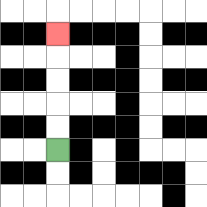{'start': '[2, 6]', 'end': '[2, 1]', 'path_directions': 'U,U,U,U,U', 'path_coordinates': '[[2, 6], [2, 5], [2, 4], [2, 3], [2, 2], [2, 1]]'}